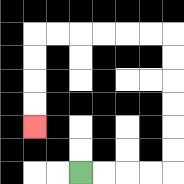{'start': '[3, 7]', 'end': '[1, 5]', 'path_directions': 'R,R,R,R,U,U,U,U,U,U,L,L,L,L,L,L,D,D,D,D', 'path_coordinates': '[[3, 7], [4, 7], [5, 7], [6, 7], [7, 7], [7, 6], [7, 5], [7, 4], [7, 3], [7, 2], [7, 1], [6, 1], [5, 1], [4, 1], [3, 1], [2, 1], [1, 1], [1, 2], [1, 3], [1, 4], [1, 5]]'}